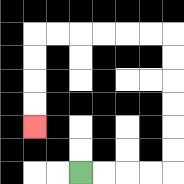{'start': '[3, 7]', 'end': '[1, 5]', 'path_directions': 'R,R,R,R,U,U,U,U,U,U,L,L,L,L,L,L,D,D,D,D', 'path_coordinates': '[[3, 7], [4, 7], [5, 7], [6, 7], [7, 7], [7, 6], [7, 5], [7, 4], [7, 3], [7, 2], [7, 1], [6, 1], [5, 1], [4, 1], [3, 1], [2, 1], [1, 1], [1, 2], [1, 3], [1, 4], [1, 5]]'}